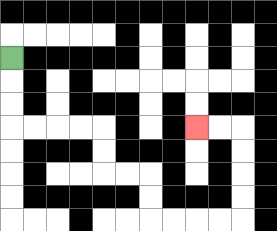{'start': '[0, 2]', 'end': '[8, 5]', 'path_directions': 'D,D,D,R,R,R,R,D,D,R,R,D,D,R,R,R,R,U,U,U,U,L,L', 'path_coordinates': '[[0, 2], [0, 3], [0, 4], [0, 5], [1, 5], [2, 5], [3, 5], [4, 5], [4, 6], [4, 7], [5, 7], [6, 7], [6, 8], [6, 9], [7, 9], [8, 9], [9, 9], [10, 9], [10, 8], [10, 7], [10, 6], [10, 5], [9, 5], [8, 5]]'}